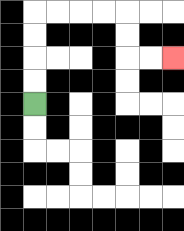{'start': '[1, 4]', 'end': '[7, 2]', 'path_directions': 'U,U,U,U,R,R,R,R,D,D,R,R', 'path_coordinates': '[[1, 4], [1, 3], [1, 2], [1, 1], [1, 0], [2, 0], [3, 0], [4, 0], [5, 0], [5, 1], [5, 2], [6, 2], [7, 2]]'}